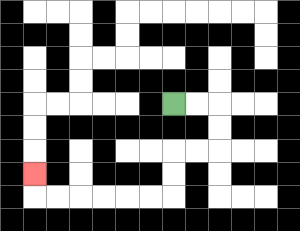{'start': '[7, 4]', 'end': '[1, 7]', 'path_directions': 'R,R,D,D,L,L,D,D,L,L,L,L,L,L,U', 'path_coordinates': '[[7, 4], [8, 4], [9, 4], [9, 5], [9, 6], [8, 6], [7, 6], [7, 7], [7, 8], [6, 8], [5, 8], [4, 8], [3, 8], [2, 8], [1, 8], [1, 7]]'}